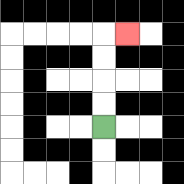{'start': '[4, 5]', 'end': '[5, 1]', 'path_directions': 'U,U,U,U,R', 'path_coordinates': '[[4, 5], [4, 4], [4, 3], [4, 2], [4, 1], [5, 1]]'}